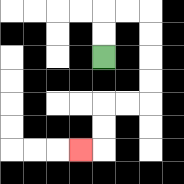{'start': '[4, 2]', 'end': '[3, 6]', 'path_directions': 'U,U,R,R,D,D,D,D,L,L,D,D,L', 'path_coordinates': '[[4, 2], [4, 1], [4, 0], [5, 0], [6, 0], [6, 1], [6, 2], [6, 3], [6, 4], [5, 4], [4, 4], [4, 5], [4, 6], [3, 6]]'}